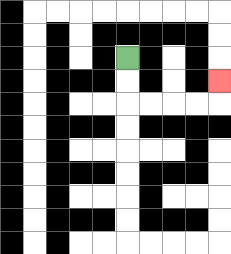{'start': '[5, 2]', 'end': '[9, 3]', 'path_directions': 'D,D,R,R,R,R,U', 'path_coordinates': '[[5, 2], [5, 3], [5, 4], [6, 4], [7, 4], [8, 4], [9, 4], [9, 3]]'}